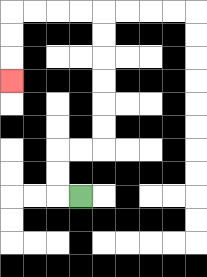{'start': '[3, 8]', 'end': '[0, 3]', 'path_directions': 'L,U,U,R,R,U,U,U,U,U,U,L,L,L,L,D,D,D', 'path_coordinates': '[[3, 8], [2, 8], [2, 7], [2, 6], [3, 6], [4, 6], [4, 5], [4, 4], [4, 3], [4, 2], [4, 1], [4, 0], [3, 0], [2, 0], [1, 0], [0, 0], [0, 1], [0, 2], [0, 3]]'}